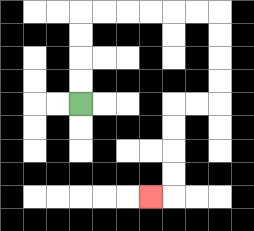{'start': '[3, 4]', 'end': '[6, 8]', 'path_directions': 'U,U,U,U,R,R,R,R,R,R,D,D,D,D,L,L,D,D,D,D,L', 'path_coordinates': '[[3, 4], [3, 3], [3, 2], [3, 1], [3, 0], [4, 0], [5, 0], [6, 0], [7, 0], [8, 0], [9, 0], [9, 1], [9, 2], [9, 3], [9, 4], [8, 4], [7, 4], [7, 5], [7, 6], [7, 7], [7, 8], [6, 8]]'}